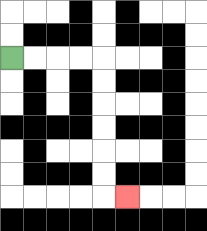{'start': '[0, 2]', 'end': '[5, 8]', 'path_directions': 'R,R,R,R,D,D,D,D,D,D,R', 'path_coordinates': '[[0, 2], [1, 2], [2, 2], [3, 2], [4, 2], [4, 3], [4, 4], [4, 5], [4, 6], [4, 7], [4, 8], [5, 8]]'}